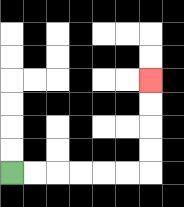{'start': '[0, 7]', 'end': '[6, 3]', 'path_directions': 'R,R,R,R,R,R,U,U,U,U', 'path_coordinates': '[[0, 7], [1, 7], [2, 7], [3, 7], [4, 7], [5, 7], [6, 7], [6, 6], [6, 5], [6, 4], [6, 3]]'}